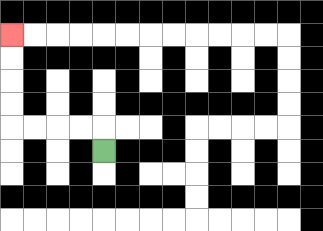{'start': '[4, 6]', 'end': '[0, 1]', 'path_directions': 'U,L,L,L,L,U,U,U,U', 'path_coordinates': '[[4, 6], [4, 5], [3, 5], [2, 5], [1, 5], [0, 5], [0, 4], [0, 3], [0, 2], [0, 1]]'}